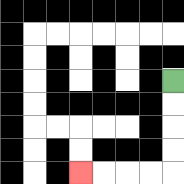{'start': '[7, 3]', 'end': '[3, 7]', 'path_directions': 'D,D,D,D,L,L,L,L', 'path_coordinates': '[[7, 3], [7, 4], [7, 5], [7, 6], [7, 7], [6, 7], [5, 7], [4, 7], [3, 7]]'}